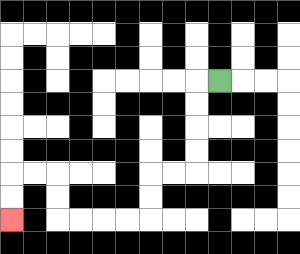{'start': '[9, 3]', 'end': '[0, 9]', 'path_directions': 'L,D,D,D,D,L,L,D,D,L,L,L,L,U,U,L,L,D,D', 'path_coordinates': '[[9, 3], [8, 3], [8, 4], [8, 5], [8, 6], [8, 7], [7, 7], [6, 7], [6, 8], [6, 9], [5, 9], [4, 9], [3, 9], [2, 9], [2, 8], [2, 7], [1, 7], [0, 7], [0, 8], [0, 9]]'}